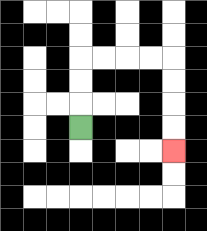{'start': '[3, 5]', 'end': '[7, 6]', 'path_directions': 'U,U,U,R,R,R,R,D,D,D,D', 'path_coordinates': '[[3, 5], [3, 4], [3, 3], [3, 2], [4, 2], [5, 2], [6, 2], [7, 2], [7, 3], [7, 4], [7, 5], [7, 6]]'}